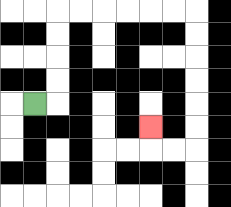{'start': '[1, 4]', 'end': '[6, 5]', 'path_directions': 'R,U,U,U,U,R,R,R,R,R,R,D,D,D,D,D,D,L,L,U', 'path_coordinates': '[[1, 4], [2, 4], [2, 3], [2, 2], [2, 1], [2, 0], [3, 0], [4, 0], [5, 0], [6, 0], [7, 0], [8, 0], [8, 1], [8, 2], [8, 3], [8, 4], [8, 5], [8, 6], [7, 6], [6, 6], [6, 5]]'}